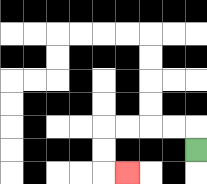{'start': '[8, 6]', 'end': '[5, 7]', 'path_directions': 'U,L,L,L,L,D,D,R', 'path_coordinates': '[[8, 6], [8, 5], [7, 5], [6, 5], [5, 5], [4, 5], [4, 6], [4, 7], [5, 7]]'}